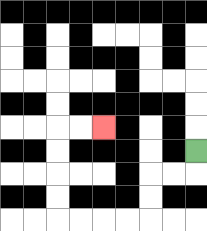{'start': '[8, 6]', 'end': '[4, 5]', 'path_directions': 'D,L,L,D,D,L,L,L,L,U,U,U,U,R,R', 'path_coordinates': '[[8, 6], [8, 7], [7, 7], [6, 7], [6, 8], [6, 9], [5, 9], [4, 9], [3, 9], [2, 9], [2, 8], [2, 7], [2, 6], [2, 5], [3, 5], [4, 5]]'}